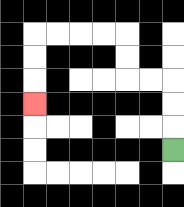{'start': '[7, 6]', 'end': '[1, 4]', 'path_directions': 'U,U,U,L,L,U,U,L,L,L,L,D,D,D', 'path_coordinates': '[[7, 6], [7, 5], [7, 4], [7, 3], [6, 3], [5, 3], [5, 2], [5, 1], [4, 1], [3, 1], [2, 1], [1, 1], [1, 2], [1, 3], [1, 4]]'}